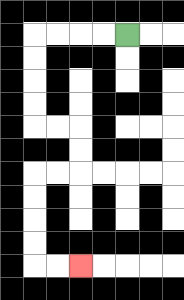{'start': '[5, 1]', 'end': '[3, 11]', 'path_directions': 'L,L,L,L,D,D,D,D,R,R,D,D,L,L,D,D,D,D,R,R', 'path_coordinates': '[[5, 1], [4, 1], [3, 1], [2, 1], [1, 1], [1, 2], [1, 3], [1, 4], [1, 5], [2, 5], [3, 5], [3, 6], [3, 7], [2, 7], [1, 7], [1, 8], [1, 9], [1, 10], [1, 11], [2, 11], [3, 11]]'}